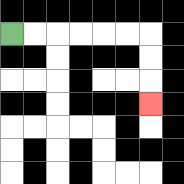{'start': '[0, 1]', 'end': '[6, 4]', 'path_directions': 'R,R,R,R,R,R,D,D,D', 'path_coordinates': '[[0, 1], [1, 1], [2, 1], [3, 1], [4, 1], [5, 1], [6, 1], [6, 2], [6, 3], [6, 4]]'}